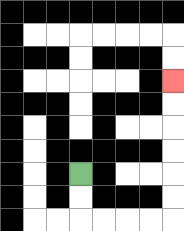{'start': '[3, 7]', 'end': '[7, 3]', 'path_directions': 'D,D,R,R,R,R,U,U,U,U,U,U', 'path_coordinates': '[[3, 7], [3, 8], [3, 9], [4, 9], [5, 9], [6, 9], [7, 9], [7, 8], [7, 7], [7, 6], [7, 5], [7, 4], [7, 3]]'}